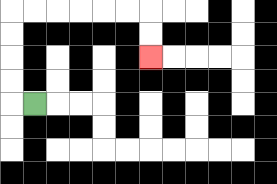{'start': '[1, 4]', 'end': '[6, 2]', 'path_directions': 'L,U,U,U,U,R,R,R,R,R,R,D,D', 'path_coordinates': '[[1, 4], [0, 4], [0, 3], [0, 2], [0, 1], [0, 0], [1, 0], [2, 0], [3, 0], [4, 0], [5, 0], [6, 0], [6, 1], [6, 2]]'}